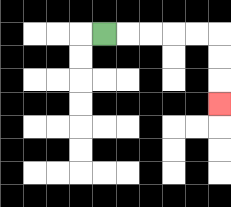{'start': '[4, 1]', 'end': '[9, 4]', 'path_directions': 'R,R,R,R,R,D,D,D', 'path_coordinates': '[[4, 1], [5, 1], [6, 1], [7, 1], [8, 1], [9, 1], [9, 2], [9, 3], [9, 4]]'}